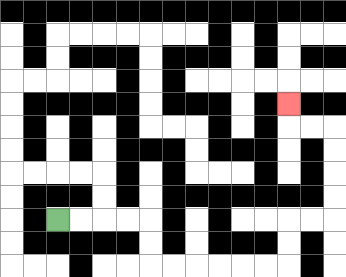{'start': '[2, 9]', 'end': '[12, 4]', 'path_directions': 'R,R,R,R,D,D,R,R,R,R,R,R,U,U,R,R,U,U,U,U,L,L,U', 'path_coordinates': '[[2, 9], [3, 9], [4, 9], [5, 9], [6, 9], [6, 10], [6, 11], [7, 11], [8, 11], [9, 11], [10, 11], [11, 11], [12, 11], [12, 10], [12, 9], [13, 9], [14, 9], [14, 8], [14, 7], [14, 6], [14, 5], [13, 5], [12, 5], [12, 4]]'}